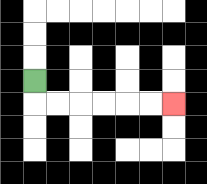{'start': '[1, 3]', 'end': '[7, 4]', 'path_directions': 'D,R,R,R,R,R,R', 'path_coordinates': '[[1, 3], [1, 4], [2, 4], [3, 4], [4, 4], [5, 4], [6, 4], [7, 4]]'}